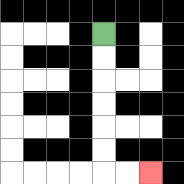{'start': '[4, 1]', 'end': '[6, 7]', 'path_directions': 'D,D,D,D,D,D,R,R', 'path_coordinates': '[[4, 1], [4, 2], [4, 3], [4, 4], [4, 5], [4, 6], [4, 7], [5, 7], [6, 7]]'}